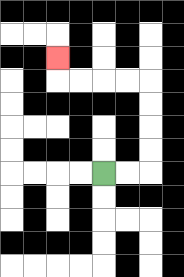{'start': '[4, 7]', 'end': '[2, 2]', 'path_directions': 'R,R,U,U,U,U,L,L,L,L,U', 'path_coordinates': '[[4, 7], [5, 7], [6, 7], [6, 6], [6, 5], [6, 4], [6, 3], [5, 3], [4, 3], [3, 3], [2, 3], [2, 2]]'}